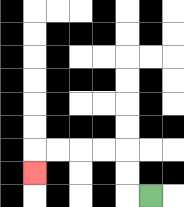{'start': '[6, 8]', 'end': '[1, 7]', 'path_directions': 'L,U,U,L,L,L,L,D', 'path_coordinates': '[[6, 8], [5, 8], [5, 7], [5, 6], [4, 6], [3, 6], [2, 6], [1, 6], [1, 7]]'}